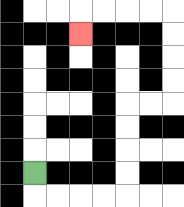{'start': '[1, 7]', 'end': '[3, 1]', 'path_directions': 'D,R,R,R,R,U,U,U,U,R,R,U,U,U,U,L,L,L,L,D', 'path_coordinates': '[[1, 7], [1, 8], [2, 8], [3, 8], [4, 8], [5, 8], [5, 7], [5, 6], [5, 5], [5, 4], [6, 4], [7, 4], [7, 3], [7, 2], [7, 1], [7, 0], [6, 0], [5, 0], [4, 0], [3, 0], [3, 1]]'}